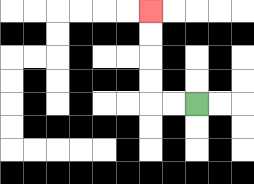{'start': '[8, 4]', 'end': '[6, 0]', 'path_directions': 'L,L,U,U,U,U', 'path_coordinates': '[[8, 4], [7, 4], [6, 4], [6, 3], [6, 2], [6, 1], [6, 0]]'}